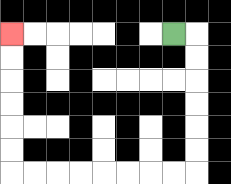{'start': '[7, 1]', 'end': '[0, 1]', 'path_directions': 'R,D,D,D,D,D,D,L,L,L,L,L,L,L,L,U,U,U,U,U,U', 'path_coordinates': '[[7, 1], [8, 1], [8, 2], [8, 3], [8, 4], [8, 5], [8, 6], [8, 7], [7, 7], [6, 7], [5, 7], [4, 7], [3, 7], [2, 7], [1, 7], [0, 7], [0, 6], [0, 5], [0, 4], [0, 3], [0, 2], [0, 1]]'}